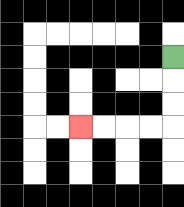{'start': '[7, 2]', 'end': '[3, 5]', 'path_directions': 'D,D,D,L,L,L,L', 'path_coordinates': '[[7, 2], [7, 3], [7, 4], [7, 5], [6, 5], [5, 5], [4, 5], [3, 5]]'}